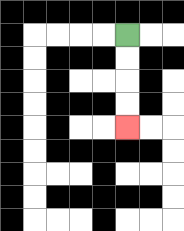{'start': '[5, 1]', 'end': '[5, 5]', 'path_directions': 'D,D,D,D', 'path_coordinates': '[[5, 1], [5, 2], [5, 3], [5, 4], [5, 5]]'}